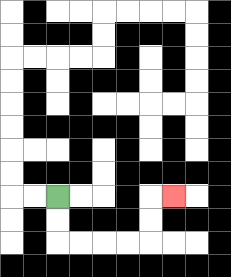{'start': '[2, 8]', 'end': '[7, 8]', 'path_directions': 'D,D,R,R,R,R,U,U,R', 'path_coordinates': '[[2, 8], [2, 9], [2, 10], [3, 10], [4, 10], [5, 10], [6, 10], [6, 9], [6, 8], [7, 8]]'}